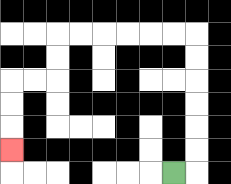{'start': '[7, 7]', 'end': '[0, 6]', 'path_directions': 'R,U,U,U,U,U,U,L,L,L,L,L,L,D,D,L,L,D,D,D', 'path_coordinates': '[[7, 7], [8, 7], [8, 6], [8, 5], [8, 4], [8, 3], [8, 2], [8, 1], [7, 1], [6, 1], [5, 1], [4, 1], [3, 1], [2, 1], [2, 2], [2, 3], [1, 3], [0, 3], [0, 4], [0, 5], [0, 6]]'}